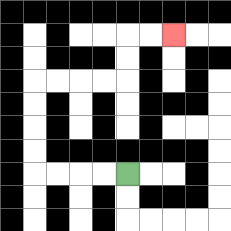{'start': '[5, 7]', 'end': '[7, 1]', 'path_directions': 'L,L,L,L,U,U,U,U,R,R,R,R,U,U,R,R', 'path_coordinates': '[[5, 7], [4, 7], [3, 7], [2, 7], [1, 7], [1, 6], [1, 5], [1, 4], [1, 3], [2, 3], [3, 3], [4, 3], [5, 3], [5, 2], [5, 1], [6, 1], [7, 1]]'}